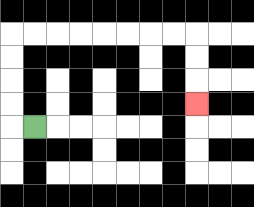{'start': '[1, 5]', 'end': '[8, 4]', 'path_directions': 'L,U,U,U,U,R,R,R,R,R,R,R,R,D,D,D', 'path_coordinates': '[[1, 5], [0, 5], [0, 4], [0, 3], [0, 2], [0, 1], [1, 1], [2, 1], [3, 1], [4, 1], [5, 1], [6, 1], [7, 1], [8, 1], [8, 2], [8, 3], [8, 4]]'}